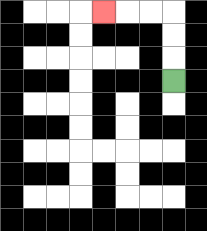{'start': '[7, 3]', 'end': '[4, 0]', 'path_directions': 'U,U,U,L,L,L', 'path_coordinates': '[[7, 3], [7, 2], [7, 1], [7, 0], [6, 0], [5, 0], [4, 0]]'}